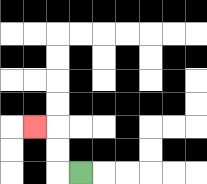{'start': '[3, 7]', 'end': '[1, 5]', 'path_directions': 'L,U,U,L', 'path_coordinates': '[[3, 7], [2, 7], [2, 6], [2, 5], [1, 5]]'}